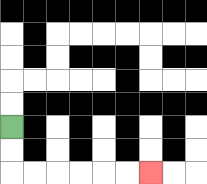{'start': '[0, 5]', 'end': '[6, 7]', 'path_directions': 'D,D,R,R,R,R,R,R', 'path_coordinates': '[[0, 5], [0, 6], [0, 7], [1, 7], [2, 7], [3, 7], [4, 7], [5, 7], [6, 7]]'}